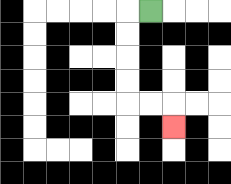{'start': '[6, 0]', 'end': '[7, 5]', 'path_directions': 'L,D,D,D,D,R,R,D', 'path_coordinates': '[[6, 0], [5, 0], [5, 1], [5, 2], [5, 3], [5, 4], [6, 4], [7, 4], [7, 5]]'}